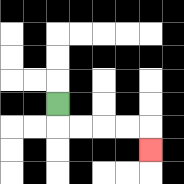{'start': '[2, 4]', 'end': '[6, 6]', 'path_directions': 'D,R,R,R,R,D', 'path_coordinates': '[[2, 4], [2, 5], [3, 5], [4, 5], [5, 5], [6, 5], [6, 6]]'}